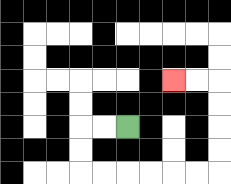{'start': '[5, 5]', 'end': '[7, 3]', 'path_directions': 'L,L,D,D,R,R,R,R,R,R,U,U,U,U,L,L', 'path_coordinates': '[[5, 5], [4, 5], [3, 5], [3, 6], [3, 7], [4, 7], [5, 7], [6, 7], [7, 7], [8, 7], [9, 7], [9, 6], [9, 5], [9, 4], [9, 3], [8, 3], [7, 3]]'}